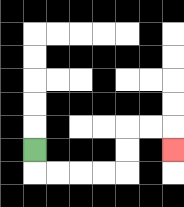{'start': '[1, 6]', 'end': '[7, 6]', 'path_directions': 'D,R,R,R,R,U,U,R,R,D', 'path_coordinates': '[[1, 6], [1, 7], [2, 7], [3, 7], [4, 7], [5, 7], [5, 6], [5, 5], [6, 5], [7, 5], [7, 6]]'}